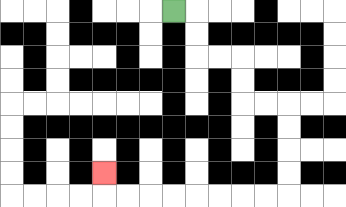{'start': '[7, 0]', 'end': '[4, 7]', 'path_directions': 'R,D,D,R,R,D,D,R,R,D,D,D,D,L,L,L,L,L,L,L,L,U', 'path_coordinates': '[[7, 0], [8, 0], [8, 1], [8, 2], [9, 2], [10, 2], [10, 3], [10, 4], [11, 4], [12, 4], [12, 5], [12, 6], [12, 7], [12, 8], [11, 8], [10, 8], [9, 8], [8, 8], [7, 8], [6, 8], [5, 8], [4, 8], [4, 7]]'}